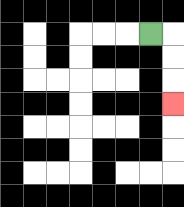{'start': '[6, 1]', 'end': '[7, 4]', 'path_directions': 'R,D,D,D', 'path_coordinates': '[[6, 1], [7, 1], [7, 2], [7, 3], [7, 4]]'}